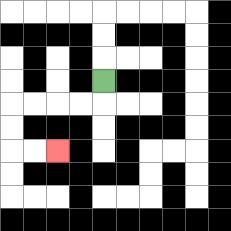{'start': '[4, 3]', 'end': '[2, 6]', 'path_directions': 'D,L,L,L,L,D,D,R,R', 'path_coordinates': '[[4, 3], [4, 4], [3, 4], [2, 4], [1, 4], [0, 4], [0, 5], [0, 6], [1, 6], [2, 6]]'}